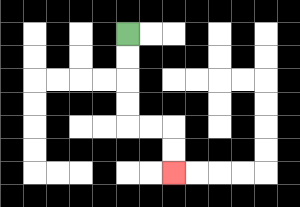{'start': '[5, 1]', 'end': '[7, 7]', 'path_directions': 'D,D,D,D,R,R,D,D', 'path_coordinates': '[[5, 1], [5, 2], [5, 3], [5, 4], [5, 5], [6, 5], [7, 5], [7, 6], [7, 7]]'}